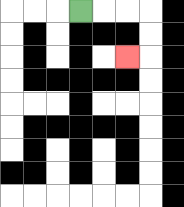{'start': '[3, 0]', 'end': '[5, 2]', 'path_directions': 'R,R,R,D,D,L', 'path_coordinates': '[[3, 0], [4, 0], [5, 0], [6, 0], [6, 1], [6, 2], [5, 2]]'}